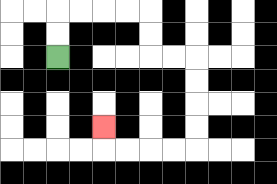{'start': '[2, 2]', 'end': '[4, 5]', 'path_directions': 'U,U,R,R,R,R,D,D,R,R,D,D,D,D,L,L,L,L,U', 'path_coordinates': '[[2, 2], [2, 1], [2, 0], [3, 0], [4, 0], [5, 0], [6, 0], [6, 1], [6, 2], [7, 2], [8, 2], [8, 3], [8, 4], [8, 5], [8, 6], [7, 6], [6, 6], [5, 6], [4, 6], [4, 5]]'}